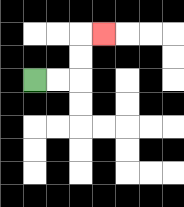{'start': '[1, 3]', 'end': '[4, 1]', 'path_directions': 'R,R,U,U,R', 'path_coordinates': '[[1, 3], [2, 3], [3, 3], [3, 2], [3, 1], [4, 1]]'}